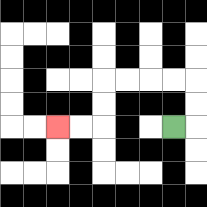{'start': '[7, 5]', 'end': '[2, 5]', 'path_directions': 'R,U,U,L,L,L,L,D,D,L,L', 'path_coordinates': '[[7, 5], [8, 5], [8, 4], [8, 3], [7, 3], [6, 3], [5, 3], [4, 3], [4, 4], [4, 5], [3, 5], [2, 5]]'}